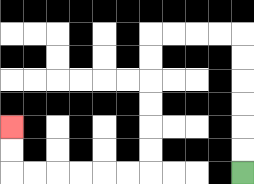{'start': '[10, 7]', 'end': '[0, 5]', 'path_directions': 'U,U,U,U,U,U,L,L,L,L,D,D,D,D,D,D,L,L,L,L,L,L,U,U', 'path_coordinates': '[[10, 7], [10, 6], [10, 5], [10, 4], [10, 3], [10, 2], [10, 1], [9, 1], [8, 1], [7, 1], [6, 1], [6, 2], [6, 3], [6, 4], [6, 5], [6, 6], [6, 7], [5, 7], [4, 7], [3, 7], [2, 7], [1, 7], [0, 7], [0, 6], [0, 5]]'}